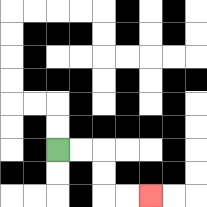{'start': '[2, 6]', 'end': '[6, 8]', 'path_directions': 'R,R,D,D,R,R', 'path_coordinates': '[[2, 6], [3, 6], [4, 6], [4, 7], [4, 8], [5, 8], [6, 8]]'}